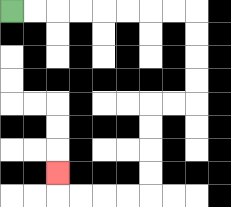{'start': '[0, 0]', 'end': '[2, 7]', 'path_directions': 'R,R,R,R,R,R,R,R,D,D,D,D,L,L,D,D,D,D,L,L,L,L,U', 'path_coordinates': '[[0, 0], [1, 0], [2, 0], [3, 0], [4, 0], [5, 0], [6, 0], [7, 0], [8, 0], [8, 1], [8, 2], [8, 3], [8, 4], [7, 4], [6, 4], [6, 5], [6, 6], [6, 7], [6, 8], [5, 8], [4, 8], [3, 8], [2, 8], [2, 7]]'}